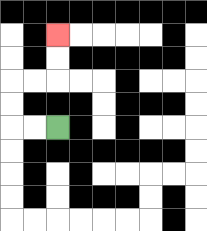{'start': '[2, 5]', 'end': '[2, 1]', 'path_directions': 'L,L,U,U,R,R,U,U', 'path_coordinates': '[[2, 5], [1, 5], [0, 5], [0, 4], [0, 3], [1, 3], [2, 3], [2, 2], [2, 1]]'}